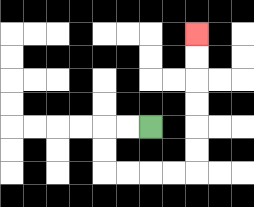{'start': '[6, 5]', 'end': '[8, 1]', 'path_directions': 'L,L,D,D,R,R,R,R,U,U,U,U,U,U', 'path_coordinates': '[[6, 5], [5, 5], [4, 5], [4, 6], [4, 7], [5, 7], [6, 7], [7, 7], [8, 7], [8, 6], [8, 5], [8, 4], [8, 3], [8, 2], [8, 1]]'}